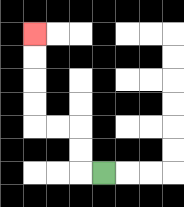{'start': '[4, 7]', 'end': '[1, 1]', 'path_directions': 'L,U,U,L,L,U,U,U,U', 'path_coordinates': '[[4, 7], [3, 7], [3, 6], [3, 5], [2, 5], [1, 5], [1, 4], [1, 3], [1, 2], [1, 1]]'}